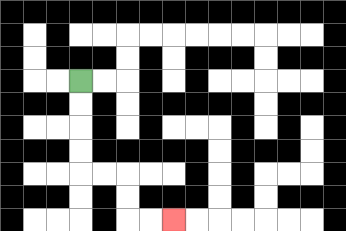{'start': '[3, 3]', 'end': '[7, 9]', 'path_directions': 'D,D,D,D,R,R,D,D,R,R', 'path_coordinates': '[[3, 3], [3, 4], [3, 5], [3, 6], [3, 7], [4, 7], [5, 7], [5, 8], [5, 9], [6, 9], [7, 9]]'}